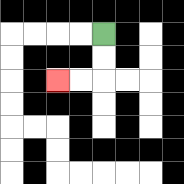{'start': '[4, 1]', 'end': '[2, 3]', 'path_directions': 'D,D,L,L', 'path_coordinates': '[[4, 1], [4, 2], [4, 3], [3, 3], [2, 3]]'}